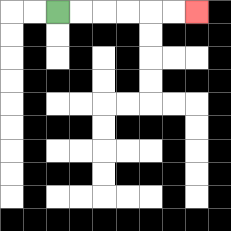{'start': '[2, 0]', 'end': '[8, 0]', 'path_directions': 'R,R,R,R,R,R', 'path_coordinates': '[[2, 0], [3, 0], [4, 0], [5, 0], [6, 0], [7, 0], [8, 0]]'}